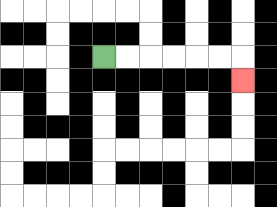{'start': '[4, 2]', 'end': '[10, 3]', 'path_directions': 'R,R,R,R,R,R,D', 'path_coordinates': '[[4, 2], [5, 2], [6, 2], [7, 2], [8, 2], [9, 2], [10, 2], [10, 3]]'}